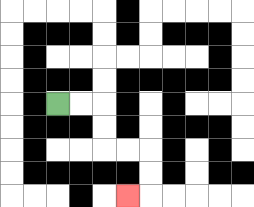{'start': '[2, 4]', 'end': '[5, 8]', 'path_directions': 'R,R,D,D,R,R,D,D,L', 'path_coordinates': '[[2, 4], [3, 4], [4, 4], [4, 5], [4, 6], [5, 6], [6, 6], [6, 7], [6, 8], [5, 8]]'}